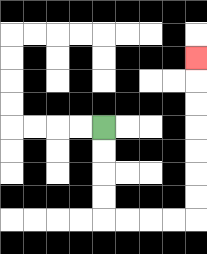{'start': '[4, 5]', 'end': '[8, 2]', 'path_directions': 'D,D,D,D,R,R,R,R,U,U,U,U,U,U,U', 'path_coordinates': '[[4, 5], [4, 6], [4, 7], [4, 8], [4, 9], [5, 9], [6, 9], [7, 9], [8, 9], [8, 8], [8, 7], [8, 6], [8, 5], [8, 4], [8, 3], [8, 2]]'}